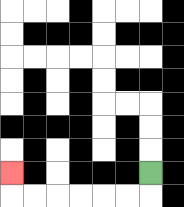{'start': '[6, 7]', 'end': '[0, 7]', 'path_directions': 'D,L,L,L,L,L,L,U', 'path_coordinates': '[[6, 7], [6, 8], [5, 8], [4, 8], [3, 8], [2, 8], [1, 8], [0, 8], [0, 7]]'}